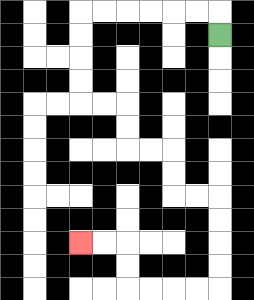{'start': '[9, 1]', 'end': '[3, 10]', 'path_directions': 'U,L,L,L,L,L,L,D,D,D,D,R,R,D,D,R,R,D,D,R,R,D,D,D,D,L,L,L,L,U,U,L,L', 'path_coordinates': '[[9, 1], [9, 0], [8, 0], [7, 0], [6, 0], [5, 0], [4, 0], [3, 0], [3, 1], [3, 2], [3, 3], [3, 4], [4, 4], [5, 4], [5, 5], [5, 6], [6, 6], [7, 6], [7, 7], [7, 8], [8, 8], [9, 8], [9, 9], [9, 10], [9, 11], [9, 12], [8, 12], [7, 12], [6, 12], [5, 12], [5, 11], [5, 10], [4, 10], [3, 10]]'}